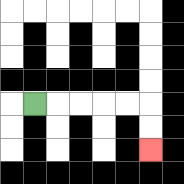{'start': '[1, 4]', 'end': '[6, 6]', 'path_directions': 'R,R,R,R,R,D,D', 'path_coordinates': '[[1, 4], [2, 4], [3, 4], [4, 4], [5, 4], [6, 4], [6, 5], [6, 6]]'}